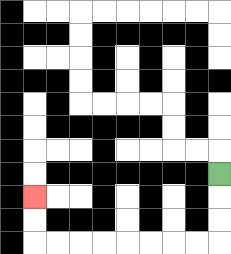{'start': '[9, 7]', 'end': '[1, 8]', 'path_directions': 'D,D,D,L,L,L,L,L,L,L,L,U,U', 'path_coordinates': '[[9, 7], [9, 8], [9, 9], [9, 10], [8, 10], [7, 10], [6, 10], [5, 10], [4, 10], [3, 10], [2, 10], [1, 10], [1, 9], [1, 8]]'}